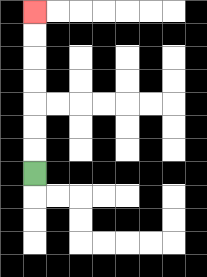{'start': '[1, 7]', 'end': '[1, 0]', 'path_directions': 'U,U,U,U,U,U,U', 'path_coordinates': '[[1, 7], [1, 6], [1, 5], [1, 4], [1, 3], [1, 2], [1, 1], [1, 0]]'}